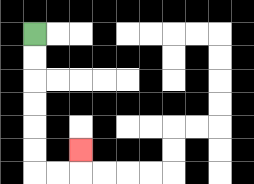{'start': '[1, 1]', 'end': '[3, 6]', 'path_directions': 'D,D,D,D,D,D,R,R,U', 'path_coordinates': '[[1, 1], [1, 2], [1, 3], [1, 4], [1, 5], [1, 6], [1, 7], [2, 7], [3, 7], [3, 6]]'}